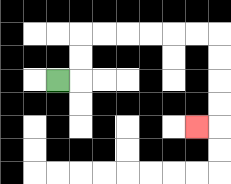{'start': '[2, 3]', 'end': '[8, 5]', 'path_directions': 'R,U,U,R,R,R,R,R,R,D,D,D,D,L', 'path_coordinates': '[[2, 3], [3, 3], [3, 2], [3, 1], [4, 1], [5, 1], [6, 1], [7, 1], [8, 1], [9, 1], [9, 2], [9, 3], [9, 4], [9, 5], [8, 5]]'}